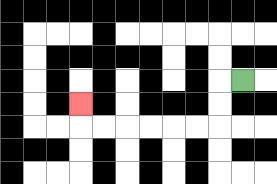{'start': '[10, 3]', 'end': '[3, 4]', 'path_directions': 'L,D,D,L,L,L,L,L,L,U', 'path_coordinates': '[[10, 3], [9, 3], [9, 4], [9, 5], [8, 5], [7, 5], [6, 5], [5, 5], [4, 5], [3, 5], [3, 4]]'}